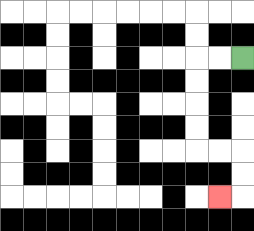{'start': '[10, 2]', 'end': '[9, 8]', 'path_directions': 'L,L,D,D,D,D,R,R,D,D,L', 'path_coordinates': '[[10, 2], [9, 2], [8, 2], [8, 3], [8, 4], [8, 5], [8, 6], [9, 6], [10, 6], [10, 7], [10, 8], [9, 8]]'}